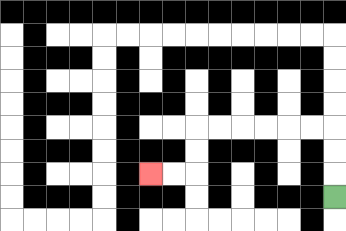{'start': '[14, 8]', 'end': '[6, 7]', 'path_directions': 'U,U,U,L,L,L,L,L,L,D,D,L,L', 'path_coordinates': '[[14, 8], [14, 7], [14, 6], [14, 5], [13, 5], [12, 5], [11, 5], [10, 5], [9, 5], [8, 5], [8, 6], [8, 7], [7, 7], [6, 7]]'}